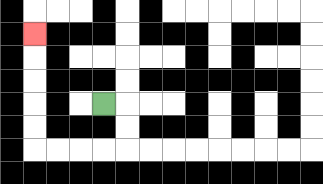{'start': '[4, 4]', 'end': '[1, 1]', 'path_directions': 'R,D,D,L,L,L,L,U,U,U,U,U', 'path_coordinates': '[[4, 4], [5, 4], [5, 5], [5, 6], [4, 6], [3, 6], [2, 6], [1, 6], [1, 5], [1, 4], [1, 3], [1, 2], [1, 1]]'}